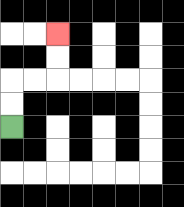{'start': '[0, 5]', 'end': '[2, 1]', 'path_directions': 'U,U,R,R,U,U', 'path_coordinates': '[[0, 5], [0, 4], [0, 3], [1, 3], [2, 3], [2, 2], [2, 1]]'}